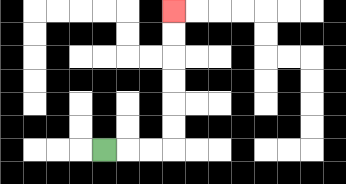{'start': '[4, 6]', 'end': '[7, 0]', 'path_directions': 'R,R,R,U,U,U,U,U,U', 'path_coordinates': '[[4, 6], [5, 6], [6, 6], [7, 6], [7, 5], [7, 4], [7, 3], [7, 2], [7, 1], [7, 0]]'}